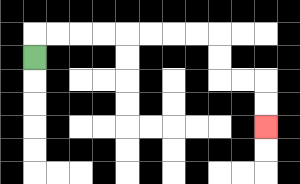{'start': '[1, 2]', 'end': '[11, 5]', 'path_directions': 'U,R,R,R,R,R,R,R,R,D,D,R,R,D,D', 'path_coordinates': '[[1, 2], [1, 1], [2, 1], [3, 1], [4, 1], [5, 1], [6, 1], [7, 1], [8, 1], [9, 1], [9, 2], [9, 3], [10, 3], [11, 3], [11, 4], [11, 5]]'}